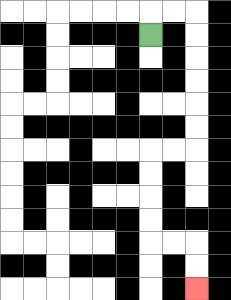{'start': '[6, 1]', 'end': '[8, 12]', 'path_directions': 'U,R,R,D,D,D,D,D,D,L,L,D,D,D,D,R,R,D,D', 'path_coordinates': '[[6, 1], [6, 0], [7, 0], [8, 0], [8, 1], [8, 2], [8, 3], [8, 4], [8, 5], [8, 6], [7, 6], [6, 6], [6, 7], [6, 8], [6, 9], [6, 10], [7, 10], [8, 10], [8, 11], [8, 12]]'}